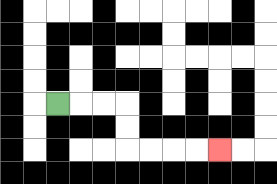{'start': '[2, 4]', 'end': '[9, 6]', 'path_directions': 'R,R,R,D,D,R,R,R,R', 'path_coordinates': '[[2, 4], [3, 4], [4, 4], [5, 4], [5, 5], [5, 6], [6, 6], [7, 6], [8, 6], [9, 6]]'}